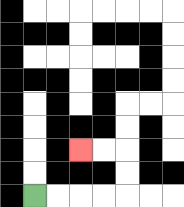{'start': '[1, 8]', 'end': '[3, 6]', 'path_directions': 'R,R,R,R,U,U,L,L', 'path_coordinates': '[[1, 8], [2, 8], [3, 8], [4, 8], [5, 8], [5, 7], [5, 6], [4, 6], [3, 6]]'}